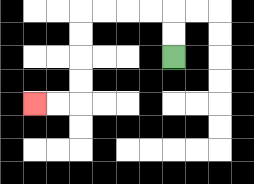{'start': '[7, 2]', 'end': '[1, 4]', 'path_directions': 'U,U,L,L,L,L,D,D,D,D,L,L', 'path_coordinates': '[[7, 2], [7, 1], [7, 0], [6, 0], [5, 0], [4, 0], [3, 0], [3, 1], [3, 2], [3, 3], [3, 4], [2, 4], [1, 4]]'}